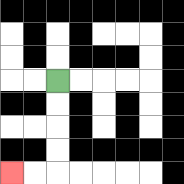{'start': '[2, 3]', 'end': '[0, 7]', 'path_directions': 'D,D,D,D,L,L', 'path_coordinates': '[[2, 3], [2, 4], [2, 5], [2, 6], [2, 7], [1, 7], [0, 7]]'}